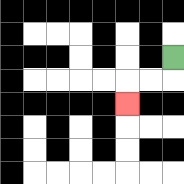{'start': '[7, 2]', 'end': '[5, 4]', 'path_directions': 'D,L,L,D', 'path_coordinates': '[[7, 2], [7, 3], [6, 3], [5, 3], [5, 4]]'}